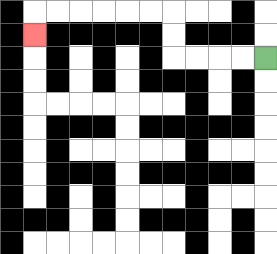{'start': '[11, 2]', 'end': '[1, 1]', 'path_directions': 'L,L,L,L,U,U,L,L,L,L,L,L,D', 'path_coordinates': '[[11, 2], [10, 2], [9, 2], [8, 2], [7, 2], [7, 1], [7, 0], [6, 0], [5, 0], [4, 0], [3, 0], [2, 0], [1, 0], [1, 1]]'}